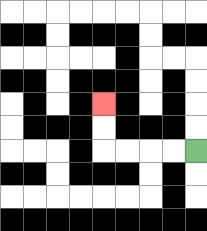{'start': '[8, 6]', 'end': '[4, 4]', 'path_directions': 'L,L,L,L,U,U', 'path_coordinates': '[[8, 6], [7, 6], [6, 6], [5, 6], [4, 6], [4, 5], [4, 4]]'}